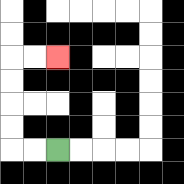{'start': '[2, 6]', 'end': '[2, 2]', 'path_directions': 'L,L,U,U,U,U,R,R', 'path_coordinates': '[[2, 6], [1, 6], [0, 6], [0, 5], [0, 4], [0, 3], [0, 2], [1, 2], [2, 2]]'}